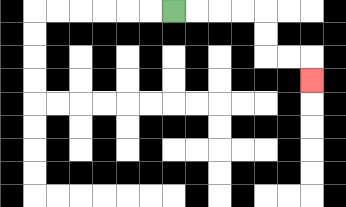{'start': '[7, 0]', 'end': '[13, 3]', 'path_directions': 'R,R,R,R,D,D,R,R,D', 'path_coordinates': '[[7, 0], [8, 0], [9, 0], [10, 0], [11, 0], [11, 1], [11, 2], [12, 2], [13, 2], [13, 3]]'}